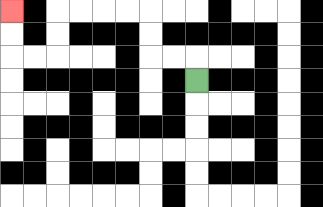{'start': '[8, 3]', 'end': '[0, 0]', 'path_directions': 'U,L,L,U,U,L,L,L,L,D,D,L,L,U,U', 'path_coordinates': '[[8, 3], [8, 2], [7, 2], [6, 2], [6, 1], [6, 0], [5, 0], [4, 0], [3, 0], [2, 0], [2, 1], [2, 2], [1, 2], [0, 2], [0, 1], [0, 0]]'}